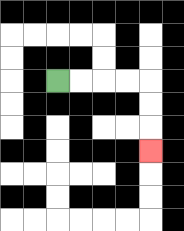{'start': '[2, 3]', 'end': '[6, 6]', 'path_directions': 'R,R,R,R,D,D,D', 'path_coordinates': '[[2, 3], [3, 3], [4, 3], [5, 3], [6, 3], [6, 4], [6, 5], [6, 6]]'}